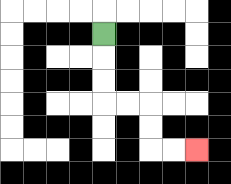{'start': '[4, 1]', 'end': '[8, 6]', 'path_directions': 'D,D,D,R,R,D,D,R,R', 'path_coordinates': '[[4, 1], [4, 2], [4, 3], [4, 4], [5, 4], [6, 4], [6, 5], [6, 6], [7, 6], [8, 6]]'}